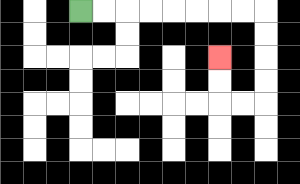{'start': '[3, 0]', 'end': '[9, 2]', 'path_directions': 'R,R,R,R,R,R,R,R,D,D,D,D,L,L,U,U', 'path_coordinates': '[[3, 0], [4, 0], [5, 0], [6, 0], [7, 0], [8, 0], [9, 0], [10, 0], [11, 0], [11, 1], [11, 2], [11, 3], [11, 4], [10, 4], [9, 4], [9, 3], [9, 2]]'}